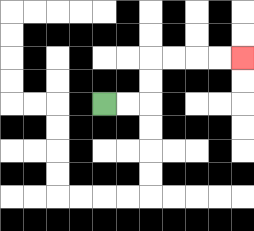{'start': '[4, 4]', 'end': '[10, 2]', 'path_directions': 'R,R,U,U,R,R,R,R', 'path_coordinates': '[[4, 4], [5, 4], [6, 4], [6, 3], [6, 2], [7, 2], [8, 2], [9, 2], [10, 2]]'}